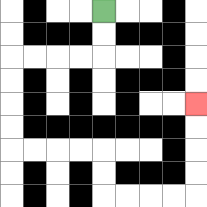{'start': '[4, 0]', 'end': '[8, 4]', 'path_directions': 'D,D,L,L,L,L,D,D,D,D,R,R,R,R,D,D,R,R,R,R,U,U,U,U', 'path_coordinates': '[[4, 0], [4, 1], [4, 2], [3, 2], [2, 2], [1, 2], [0, 2], [0, 3], [0, 4], [0, 5], [0, 6], [1, 6], [2, 6], [3, 6], [4, 6], [4, 7], [4, 8], [5, 8], [6, 8], [7, 8], [8, 8], [8, 7], [8, 6], [8, 5], [8, 4]]'}